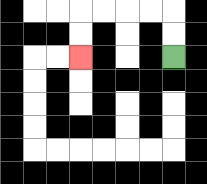{'start': '[7, 2]', 'end': '[3, 2]', 'path_directions': 'U,U,L,L,L,L,D,D', 'path_coordinates': '[[7, 2], [7, 1], [7, 0], [6, 0], [5, 0], [4, 0], [3, 0], [3, 1], [3, 2]]'}